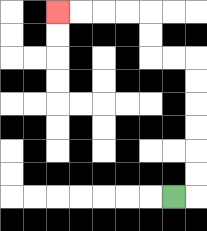{'start': '[7, 8]', 'end': '[2, 0]', 'path_directions': 'R,U,U,U,U,U,U,L,L,U,U,L,L,L,L', 'path_coordinates': '[[7, 8], [8, 8], [8, 7], [8, 6], [8, 5], [8, 4], [8, 3], [8, 2], [7, 2], [6, 2], [6, 1], [6, 0], [5, 0], [4, 0], [3, 0], [2, 0]]'}